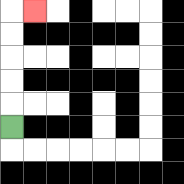{'start': '[0, 5]', 'end': '[1, 0]', 'path_directions': 'U,U,U,U,U,R', 'path_coordinates': '[[0, 5], [0, 4], [0, 3], [0, 2], [0, 1], [0, 0], [1, 0]]'}